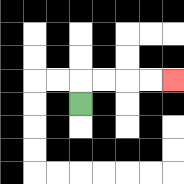{'start': '[3, 4]', 'end': '[7, 3]', 'path_directions': 'U,R,R,R,R', 'path_coordinates': '[[3, 4], [3, 3], [4, 3], [5, 3], [6, 3], [7, 3]]'}